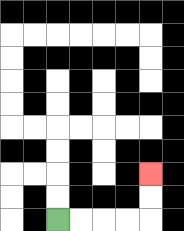{'start': '[2, 9]', 'end': '[6, 7]', 'path_directions': 'R,R,R,R,U,U', 'path_coordinates': '[[2, 9], [3, 9], [4, 9], [5, 9], [6, 9], [6, 8], [6, 7]]'}